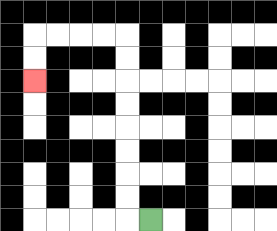{'start': '[6, 9]', 'end': '[1, 3]', 'path_directions': 'L,U,U,U,U,U,U,U,U,L,L,L,L,D,D', 'path_coordinates': '[[6, 9], [5, 9], [5, 8], [5, 7], [5, 6], [5, 5], [5, 4], [5, 3], [5, 2], [5, 1], [4, 1], [3, 1], [2, 1], [1, 1], [1, 2], [1, 3]]'}